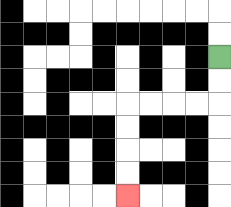{'start': '[9, 2]', 'end': '[5, 8]', 'path_directions': 'D,D,L,L,L,L,D,D,D,D', 'path_coordinates': '[[9, 2], [9, 3], [9, 4], [8, 4], [7, 4], [6, 4], [5, 4], [5, 5], [5, 6], [5, 7], [5, 8]]'}